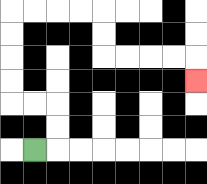{'start': '[1, 6]', 'end': '[8, 3]', 'path_directions': 'R,U,U,L,L,U,U,U,U,R,R,R,R,D,D,R,R,R,R,D', 'path_coordinates': '[[1, 6], [2, 6], [2, 5], [2, 4], [1, 4], [0, 4], [0, 3], [0, 2], [0, 1], [0, 0], [1, 0], [2, 0], [3, 0], [4, 0], [4, 1], [4, 2], [5, 2], [6, 2], [7, 2], [8, 2], [8, 3]]'}